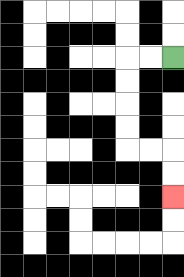{'start': '[7, 2]', 'end': '[7, 8]', 'path_directions': 'L,L,D,D,D,D,R,R,D,D', 'path_coordinates': '[[7, 2], [6, 2], [5, 2], [5, 3], [5, 4], [5, 5], [5, 6], [6, 6], [7, 6], [7, 7], [7, 8]]'}